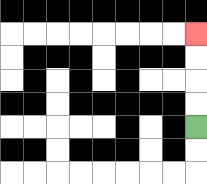{'start': '[8, 5]', 'end': '[8, 1]', 'path_directions': 'U,U,U,U', 'path_coordinates': '[[8, 5], [8, 4], [8, 3], [8, 2], [8, 1]]'}